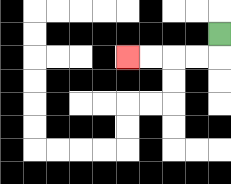{'start': '[9, 1]', 'end': '[5, 2]', 'path_directions': 'D,L,L,L,L', 'path_coordinates': '[[9, 1], [9, 2], [8, 2], [7, 2], [6, 2], [5, 2]]'}